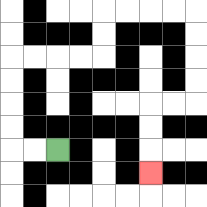{'start': '[2, 6]', 'end': '[6, 7]', 'path_directions': 'L,L,U,U,U,U,R,R,R,R,U,U,R,R,R,R,D,D,D,D,L,L,D,D,D', 'path_coordinates': '[[2, 6], [1, 6], [0, 6], [0, 5], [0, 4], [0, 3], [0, 2], [1, 2], [2, 2], [3, 2], [4, 2], [4, 1], [4, 0], [5, 0], [6, 0], [7, 0], [8, 0], [8, 1], [8, 2], [8, 3], [8, 4], [7, 4], [6, 4], [6, 5], [6, 6], [6, 7]]'}